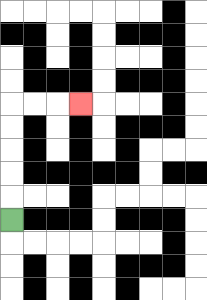{'start': '[0, 9]', 'end': '[3, 4]', 'path_directions': 'U,U,U,U,U,R,R,R', 'path_coordinates': '[[0, 9], [0, 8], [0, 7], [0, 6], [0, 5], [0, 4], [1, 4], [2, 4], [3, 4]]'}